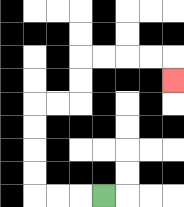{'start': '[4, 8]', 'end': '[7, 3]', 'path_directions': 'L,L,L,U,U,U,U,R,R,U,U,R,R,R,R,D', 'path_coordinates': '[[4, 8], [3, 8], [2, 8], [1, 8], [1, 7], [1, 6], [1, 5], [1, 4], [2, 4], [3, 4], [3, 3], [3, 2], [4, 2], [5, 2], [6, 2], [7, 2], [7, 3]]'}